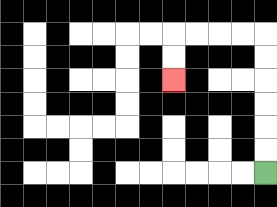{'start': '[11, 7]', 'end': '[7, 3]', 'path_directions': 'U,U,U,U,U,U,L,L,L,L,D,D', 'path_coordinates': '[[11, 7], [11, 6], [11, 5], [11, 4], [11, 3], [11, 2], [11, 1], [10, 1], [9, 1], [8, 1], [7, 1], [7, 2], [7, 3]]'}